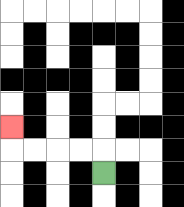{'start': '[4, 7]', 'end': '[0, 5]', 'path_directions': 'U,L,L,L,L,U', 'path_coordinates': '[[4, 7], [4, 6], [3, 6], [2, 6], [1, 6], [0, 6], [0, 5]]'}